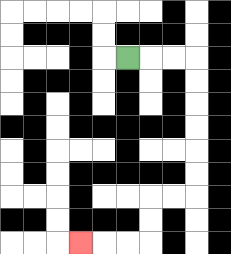{'start': '[5, 2]', 'end': '[3, 10]', 'path_directions': 'R,R,R,D,D,D,D,D,D,L,L,D,D,L,L,L', 'path_coordinates': '[[5, 2], [6, 2], [7, 2], [8, 2], [8, 3], [8, 4], [8, 5], [8, 6], [8, 7], [8, 8], [7, 8], [6, 8], [6, 9], [6, 10], [5, 10], [4, 10], [3, 10]]'}